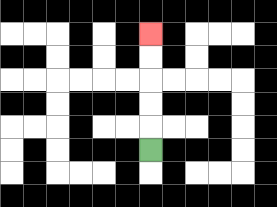{'start': '[6, 6]', 'end': '[6, 1]', 'path_directions': 'U,U,U,U,U', 'path_coordinates': '[[6, 6], [6, 5], [6, 4], [6, 3], [6, 2], [6, 1]]'}